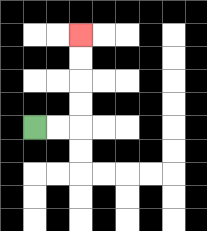{'start': '[1, 5]', 'end': '[3, 1]', 'path_directions': 'R,R,U,U,U,U', 'path_coordinates': '[[1, 5], [2, 5], [3, 5], [3, 4], [3, 3], [3, 2], [3, 1]]'}